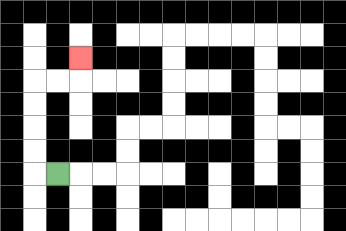{'start': '[2, 7]', 'end': '[3, 2]', 'path_directions': 'L,U,U,U,U,R,R,U', 'path_coordinates': '[[2, 7], [1, 7], [1, 6], [1, 5], [1, 4], [1, 3], [2, 3], [3, 3], [3, 2]]'}